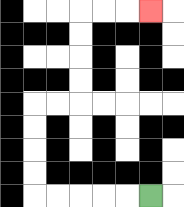{'start': '[6, 8]', 'end': '[6, 0]', 'path_directions': 'L,L,L,L,L,U,U,U,U,R,R,U,U,U,U,R,R,R', 'path_coordinates': '[[6, 8], [5, 8], [4, 8], [3, 8], [2, 8], [1, 8], [1, 7], [1, 6], [1, 5], [1, 4], [2, 4], [3, 4], [3, 3], [3, 2], [3, 1], [3, 0], [4, 0], [5, 0], [6, 0]]'}